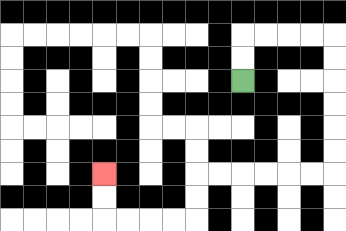{'start': '[10, 3]', 'end': '[4, 7]', 'path_directions': 'U,U,R,R,R,R,D,D,D,D,D,D,L,L,L,L,L,L,D,D,L,L,L,L,U,U', 'path_coordinates': '[[10, 3], [10, 2], [10, 1], [11, 1], [12, 1], [13, 1], [14, 1], [14, 2], [14, 3], [14, 4], [14, 5], [14, 6], [14, 7], [13, 7], [12, 7], [11, 7], [10, 7], [9, 7], [8, 7], [8, 8], [8, 9], [7, 9], [6, 9], [5, 9], [4, 9], [4, 8], [4, 7]]'}